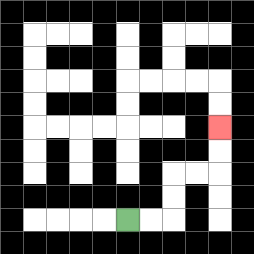{'start': '[5, 9]', 'end': '[9, 5]', 'path_directions': 'R,R,U,U,R,R,U,U', 'path_coordinates': '[[5, 9], [6, 9], [7, 9], [7, 8], [7, 7], [8, 7], [9, 7], [9, 6], [9, 5]]'}